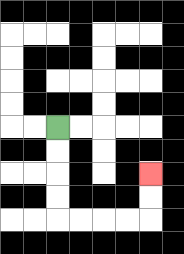{'start': '[2, 5]', 'end': '[6, 7]', 'path_directions': 'D,D,D,D,R,R,R,R,U,U', 'path_coordinates': '[[2, 5], [2, 6], [2, 7], [2, 8], [2, 9], [3, 9], [4, 9], [5, 9], [6, 9], [6, 8], [6, 7]]'}